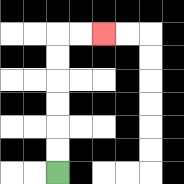{'start': '[2, 7]', 'end': '[4, 1]', 'path_directions': 'U,U,U,U,U,U,R,R', 'path_coordinates': '[[2, 7], [2, 6], [2, 5], [2, 4], [2, 3], [2, 2], [2, 1], [3, 1], [4, 1]]'}